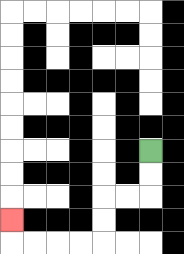{'start': '[6, 6]', 'end': '[0, 9]', 'path_directions': 'D,D,L,L,D,D,L,L,L,L,U', 'path_coordinates': '[[6, 6], [6, 7], [6, 8], [5, 8], [4, 8], [4, 9], [4, 10], [3, 10], [2, 10], [1, 10], [0, 10], [0, 9]]'}